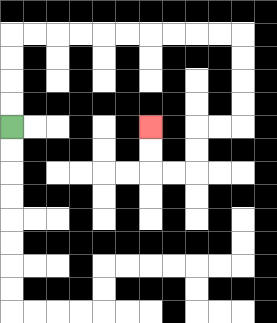{'start': '[0, 5]', 'end': '[6, 5]', 'path_directions': 'U,U,U,U,R,R,R,R,R,R,R,R,R,R,D,D,D,D,L,L,D,D,L,L,U,U', 'path_coordinates': '[[0, 5], [0, 4], [0, 3], [0, 2], [0, 1], [1, 1], [2, 1], [3, 1], [4, 1], [5, 1], [6, 1], [7, 1], [8, 1], [9, 1], [10, 1], [10, 2], [10, 3], [10, 4], [10, 5], [9, 5], [8, 5], [8, 6], [8, 7], [7, 7], [6, 7], [6, 6], [6, 5]]'}